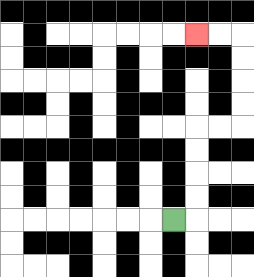{'start': '[7, 9]', 'end': '[8, 1]', 'path_directions': 'R,U,U,U,U,R,R,U,U,U,U,L,L', 'path_coordinates': '[[7, 9], [8, 9], [8, 8], [8, 7], [8, 6], [8, 5], [9, 5], [10, 5], [10, 4], [10, 3], [10, 2], [10, 1], [9, 1], [8, 1]]'}